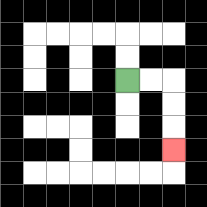{'start': '[5, 3]', 'end': '[7, 6]', 'path_directions': 'R,R,D,D,D', 'path_coordinates': '[[5, 3], [6, 3], [7, 3], [7, 4], [7, 5], [7, 6]]'}